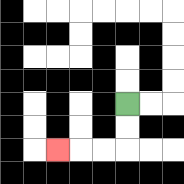{'start': '[5, 4]', 'end': '[2, 6]', 'path_directions': 'D,D,L,L,L', 'path_coordinates': '[[5, 4], [5, 5], [5, 6], [4, 6], [3, 6], [2, 6]]'}